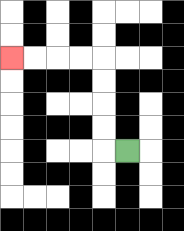{'start': '[5, 6]', 'end': '[0, 2]', 'path_directions': 'L,U,U,U,U,L,L,L,L', 'path_coordinates': '[[5, 6], [4, 6], [4, 5], [4, 4], [4, 3], [4, 2], [3, 2], [2, 2], [1, 2], [0, 2]]'}